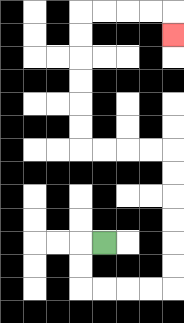{'start': '[4, 10]', 'end': '[7, 1]', 'path_directions': 'L,D,D,R,R,R,R,U,U,U,U,U,U,L,L,L,L,U,U,U,U,U,U,R,R,R,R,D', 'path_coordinates': '[[4, 10], [3, 10], [3, 11], [3, 12], [4, 12], [5, 12], [6, 12], [7, 12], [7, 11], [7, 10], [7, 9], [7, 8], [7, 7], [7, 6], [6, 6], [5, 6], [4, 6], [3, 6], [3, 5], [3, 4], [3, 3], [3, 2], [3, 1], [3, 0], [4, 0], [5, 0], [6, 0], [7, 0], [7, 1]]'}